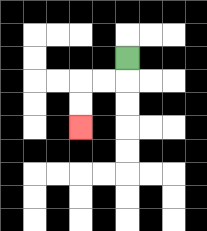{'start': '[5, 2]', 'end': '[3, 5]', 'path_directions': 'D,L,L,D,D', 'path_coordinates': '[[5, 2], [5, 3], [4, 3], [3, 3], [3, 4], [3, 5]]'}